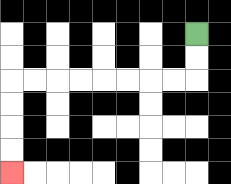{'start': '[8, 1]', 'end': '[0, 7]', 'path_directions': 'D,D,L,L,L,L,L,L,L,L,D,D,D,D', 'path_coordinates': '[[8, 1], [8, 2], [8, 3], [7, 3], [6, 3], [5, 3], [4, 3], [3, 3], [2, 3], [1, 3], [0, 3], [0, 4], [0, 5], [0, 6], [0, 7]]'}